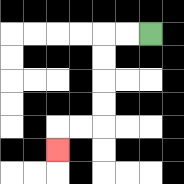{'start': '[6, 1]', 'end': '[2, 6]', 'path_directions': 'L,L,D,D,D,D,L,L,D', 'path_coordinates': '[[6, 1], [5, 1], [4, 1], [4, 2], [4, 3], [4, 4], [4, 5], [3, 5], [2, 5], [2, 6]]'}